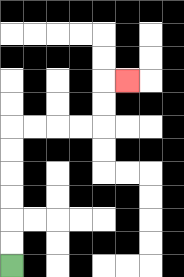{'start': '[0, 11]', 'end': '[5, 3]', 'path_directions': 'U,U,U,U,U,U,R,R,R,R,U,U,R', 'path_coordinates': '[[0, 11], [0, 10], [0, 9], [0, 8], [0, 7], [0, 6], [0, 5], [1, 5], [2, 5], [3, 5], [4, 5], [4, 4], [4, 3], [5, 3]]'}